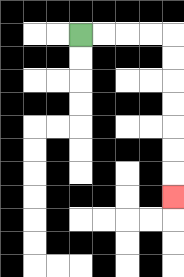{'start': '[3, 1]', 'end': '[7, 8]', 'path_directions': 'R,R,R,R,D,D,D,D,D,D,D', 'path_coordinates': '[[3, 1], [4, 1], [5, 1], [6, 1], [7, 1], [7, 2], [7, 3], [7, 4], [7, 5], [7, 6], [7, 7], [7, 8]]'}